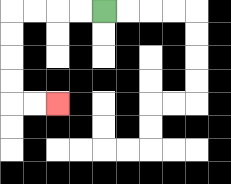{'start': '[4, 0]', 'end': '[2, 4]', 'path_directions': 'L,L,L,L,D,D,D,D,R,R', 'path_coordinates': '[[4, 0], [3, 0], [2, 0], [1, 0], [0, 0], [0, 1], [0, 2], [0, 3], [0, 4], [1, 4], [2, 4]]'}